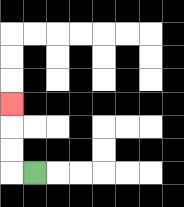{'start': '[1, 7]', 'end': '[0, 4]', 'path_directions': 'L,U,U,U', 'path_coordinates': '[[1, 7], [0, 7], [0, 6], [0, 5], [0, 4]]'}